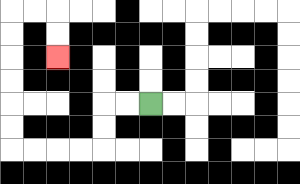{'start': '[6, 4]', 'end': '[2, 2]', 'path_directions': 'L,L,D,D,L,L,L,L,U,U,U,U,U,U,R,R,D,D', 'path_coordinates': '[[6, 4], [5, 4], [4, 4], [4, 5], [4, 6], [3, 6], [2, 6], [1, 6], [0, 6], [0, 5], [0, 4], [0, 3], [0, 2], [0, 1], [0, 0], [1, 0], [2, 0], [2, 1], [2, 2]]'}